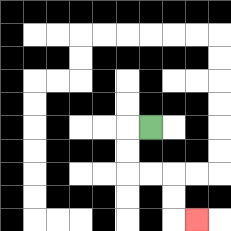{'start': '[6, 5]', 'end': '[8, 9]', 'path_directions': 'L,D,D,R,R,D,D,R', 'path_coordinates': '[[6, 5], [5, 5], [5, 6], [5, 7], [6, 7], [7, 7], [7, 8], [7, 9], [8, 9]]'}